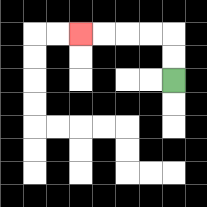{'start': '[7, 3]', 'end': '[3, 1]', 'path_directions': 'U,U,L,L,L,L', 'path_coordinates': '[[7, 3], [7, 2], [7, 1], [6, 1], [5, 1], [4, 1], [3, 1]]'}